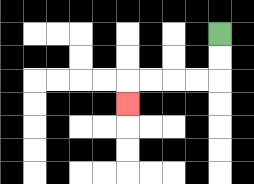{'start': '[9, 1]', 'end': '[5, 4]', 'path_directions': 'D,D,L,L,L,L,D', 'path_coordinates': '[[9, 1], [9, 2], [9, 3], [8, 3], [7, 3], [6, 3], [5, 3], [5, 4]]'}